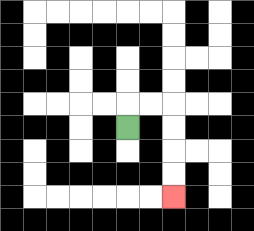{'start': '[5, 5]', 'end': '[7, 8]', 'path_directions': 'U,R,R,D,D,D,D', 'path_coordinates': '[[5, 5], [5, 4], [6, 4], [7, 4], [7, 5], [7, 6], [7, 7], [7, 8]]'}